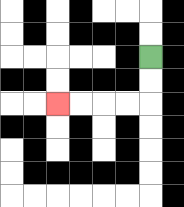{'start': '[6, 2]', 'end': '[2, 4]', 'path_directions': 'D,D,L,L,L,L', 'path_coordinates': '[[6, 2], [6, 3], [6, 4], [5, 4], [4, 4], [3, 4], [2, 4]]'}